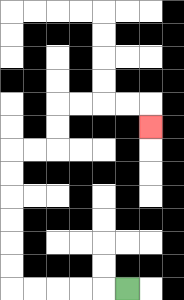{'start': '[5, 12]', 'end': '[6, 5]', 'path_directions': 'L,L,L,L,L,U,U,U,U,U,U,R,R,U,U,R,R,R,R,D', 'path_coordinates': '[[5, 12], [4, 12], [3, 12], [2, 12], [1, 12], [0, 12], [0, 11], [0, 10], [0, 9], [0, 8], [0, 7], [0, 6], [1, 6], [2, 6], [2, 5], [2, 4], [3, 4], [4, 4], [5, 4], [6, 4], [6, 5]]'}